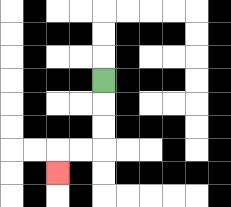{'start': '[4, 3]', 'end': '[2, 7]', 'path_directions': 'D,D,D,L,L,D', 'path_coordinates': '[[4, 3], [4, 4], [4, 5], [4, 6], [3, 6], [2, 6], [2, 7]]'}